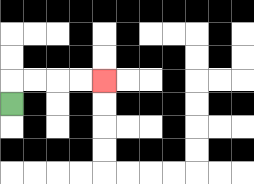{'start': '[0, 4]', 'end': '[4, 3]', 'path_directions': 'U,R,R,R,R', 'path_coordinates': '[[0, 4], [0, 3], [1, 3], [2, 3], [3, 3], [4, 3]]'}